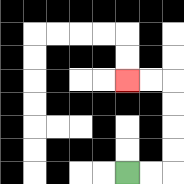{'start': '[5, 7]', 'end': '[5, 3]', 'path_directions': 'R,R,U,U,U,U,L,L', 'path_coordinates': '[[5, 7], [6, 7], [7, 7], [7, 6], [7, 5], [7, 4], [7, 3], [6, 3], [5, 3]]'}